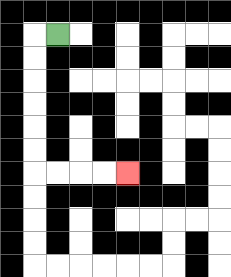{'start': '[2, 1]', 'end': '[5, 7]', 'path_directions': 'L,D,D,D,D,D,D,R,R,R,R', 'path_coordinates': '[[2, 1], [1, 1], [1, 2], [1, 3], [1, 4], [1, 5], [1, 6], [1, 7], [2, 7], [3, 7], [4, 7], [5, 7]]'}